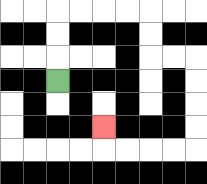{'start': '[2, 3]', 'end': '[4, 5]', 'path_directions': 'U,U,U,R,R,R,R,D,D,R,R,D,D,D,D,L,L,L,L,U', 'path_coordinates': '[[2, 3], [2, 2], [2, 1], [2, 0], [3, 0], [4, 0], [5, 0], [6, 0], [6, 1], [6, 2], [7, 2], [8, 2], [8, 3], [8, 4], [8, 5], [8, 6], [7, 6], [6, 6], [5, 6], [4, 6], [4, 5]]'}